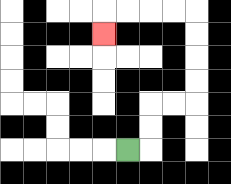{'start': '[5, 6]', 'end': '[4, 1]', 'path_directions': 'R,U,U,R,R,U,U,U,U,L,L,L,L,D', 'path_coordinates': '[[5, 6], [6, 6], [6, 5], [6, 4], [7, 4], [8, 4], [8, 3], [8, 2], [8, 1], [8, 0], [7, 0], [6, 0], [5, 0], [4, 0], [4, 1]]'}